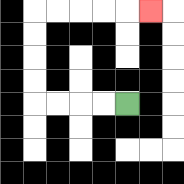{'start': '[5, 4]', 'end': '[6, 0]', 'path_directions': 'L,L,L,L,U,U,U,U,R,R,R,R,R', 'path_coordinates': '[[5, 4], [4, 4], [3, 4], [2, 4], [1, 4], [1, 3], [1, 2], [1, 1], [1, 0], [2, 0], [3, 0], [4, 0], [5, 0], [6, 0]]'}